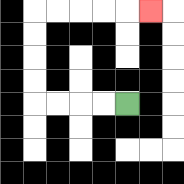{'start': '[5, 4]', 'end': '[6, 0]', 'path_directions': 'L,L,L,L,U,U,U,U,R,R,R,R,R', 'path_coordinates': '[[5, 4], [4, 4], [3, 4], [2, 4], [1, 4], [1, 3], [1, 2], [1, 1], [1, 0], [2, 0], [3, 0], [4, 0], [5, 0], [6, 0]]'}